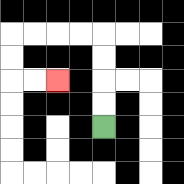{'start': '[4, 5]', 'end': '[2, 3]', 'path_directions': 'U,U,U,U,L,L,L,L,D,D,R,R', 'path_coordinates': '[[4, 5], [4, 4], [4, 3], [4, 2], [4, 1], [3, 1], [2, 1], [1, 1], [0, 1], [0, 2], [0, 3], [1, 3], [2, 3]]'}